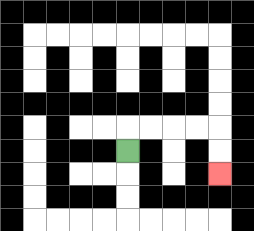{'start': '[5, 6]', 'end': '[9, 7]', 'path_directions': 'U,R,R,R,R,D,D', 'path_coordinates': '[[5, 6], [5, 5], [6, 5], [7, 5], [8, 5], [9, 5], [9, 6], [9, 7]]'}